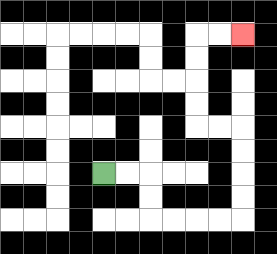{'start': '[4, 7]', 'end': '[10, 1]', 'path_directions': 'R,R,D,D,R,R,R,R,U,U,U,U,L,L,U,U,U,U,R,R', 'path_coordinates': '[[4, 7], [5, 7], [6, 7], [6, 8], [6, 9], [7, 9], [8, 9], [9, 9], [10, 9], [10, 8], [10, 7], [10, 6], [10, 5], [9, 5], [8, 5], [8, 4], [8, 3], [8, 2], [8, 1], [9, 1], [10, 1]]'}